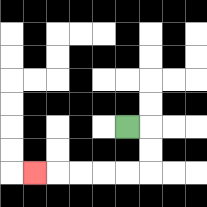{'start': '[5, 5]', 'end': '[1, 7]', 'path_directions': 'R,D,D,L,L,L,L,L', 'path_coordinates': '[[5, 5], [6, 5], [6, 6], [6, 7], [5, 7], [4, 7], [3, 7], [2, 7], [1, 7]]'}